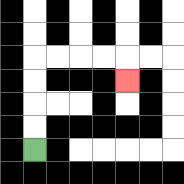{'start': '[1, 6]', 'end': '[5, 3]', 'path_directions': 'U,U,U,U,R,R,R,R,D', 'path_coordinates': '[[1, 6], [1, 5], [1, 4], [1, 3], [1, 2], [2, 2], [3, 2], [4, 2], [5, 2], [5, 3]]'}